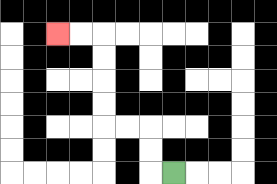{'start': '[7, 7]', 'end': '[2, 1]', 'path_directions': 'L,U,U,L,L,U,U,U,U,L,L', 'path_coordinates': '[[7, 7], [6, 7], [6, 6], [6, 5], [5, 5], [4, 5], [4, 4], [4, 3], [4, 2], [4, 1], [3, 1], [2, 1]]'}